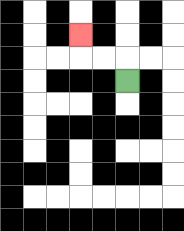{'start': '[5, 3]', 'end': '[3, 1]', 'path_directions': 'U,L,L,U', 'path_coordinates': '[[5, 3], [5, 2], [4, 2], [3, 2], [3, 1]]'}